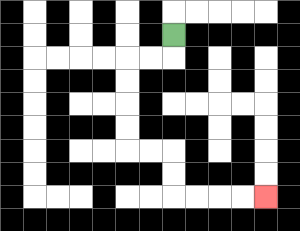{'start': '[7, 1]', 'end': '[11, 8]', 'path_directions': 'D,L,L,D,D,D,D,R,R,D,D,R,R,R,R', 'path_coordinates': '[[7, 1], [7, 2], [6, 2], [5, 2], [5, 3], [5, 4], [5, 5], [5, 6], [6, 6], [7, 6], [7, 7], [7, 8], [8, 8], [9, 8], [10, 8], [11, 8]]'}